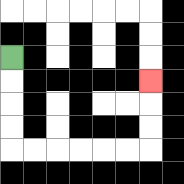{'start': '[0, 2]', 'end': '[6, 3]', 'path_directions': 'D,D,D,D,R,R,R,R,R,R,U,U,U', 'path_coordinates': '[[0, 2], [0, 3], [0, 4], [0, 5], [0, 6], [1, 6], [2, 6], [3, 6], [4, 6], [5, 6], [6, 6], [6, 5], [6, 4], [6, 3]]'}